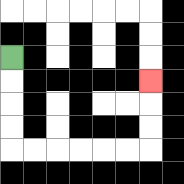{'start': '[0, 2]', 'end': '[6, 3]', 'path_directions': 'D,D,D,D,R,R,R,R,R,R,U,U,U', 'path_coordinates': '[[0, 2], [0, 3], [0, 4], [0, 5], [0, 6], [1, 6], [2, 6], [3, 6], [4, 6], [5, 6], [6, 6], [6, 5], [6, 4], [6, 3]]'}